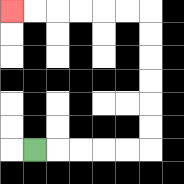{'start': '[1, 6]', 'end': '[0, 0]', 'path_directions': 'R,R,R,R,R,U,U,U,U,U,U,L,L,L,L,L,L', 'path_coordinates': '[[1, 6], [2, 6], [3, 6], [4, 6], [5, 6], [6, 6], [6, 5], [6, 4], [6, 3], [6, 2], [6, 1], [6, 0], [5, 0], [4, 0], [3, 0], [2, 0], [1, 0], [0, 0]]'}